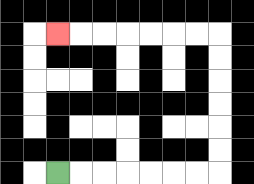{'start': '[2, 7]', 'end': '[2, 1]', 'path_directions': 'R,R,R,R,R,R,R,U,U,U,U,U,U,L,L,L,L,L,L,L', 'path_coordinates': '[[2, 7], [3, 7], [4, 7], [5, 7], [6, 7], [7, 7], [8, 7], [9, 7], [9, 6], [9, 5], [9, 4], [9, 3], [9, 2], [9, 1], [8, 1], [7, 1], [6, 1], [5, 1], [4, 1], [3, 1], [2, 1]]'}